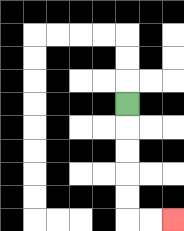{'start': '[5, 4]', 'end': '[7, 9]', 'path_directions': 'D,D,D,D,D,R,R', 'path_coordinates': '[[5, 4], [5, 5], [5, 6], [5, 7], [5, 8], [5, 9], [6, 9], [7, 9]]'}